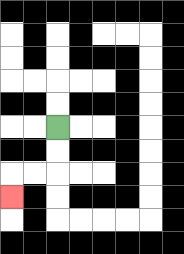{'start': '[2, 5]', 'end': '[0, 8]', 'path_directions': 'D,D,L,L,D', 'path_coordinates': '[[2, 5], [2, 6], [2, 7], [1, 7], [0, 7], [0, 8]]'}